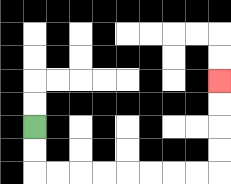{'start': '[1, 5]', 'end': '[9, 3]', 'path_directions': 'D,D,R,R,R,R,R,R,R,R,U,U,U,U', 'path_coordinates': '[[1, 5], [1, 6], [1, 7], [2, 7], [3, 7], [4, 7], [5, 7], [6, 7], [7, 7], [8, 7], [9, 7], [9, 6], [9, 5], [9, 4], [9, 3]]'}